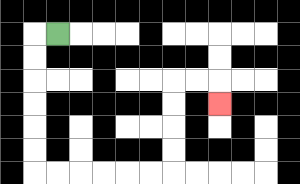{'start': '[2, 1]', 'end': '[9, 4]', 'path_directions': 'L,D,D,D,D,D,D,R,R,R,R,R,R,U,U,U,U,R,R,D', 'path_coordinates': '[[2, 1], [1, 1], [1, 2], [1, 3], [1, 4], [1, 5], [1, 6], [1, 7], [2, 7], [3, 7], [4, 7], [5, 7], [6, 7], [7, 7], [7, 6], [7, 5], [7, 4], [7, 3], [8, 3], [9, 3], [9, 4]]'}